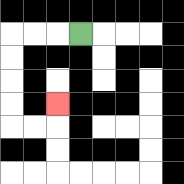{'start': '[3, 1]', 'end': '[2, 4]', 'path_directions': 'L,L,L,D,D,D,D,R,R,U', 'path_coordinates': '[[3, 1], [2, 1], [1, 1], [0, 1], [0, 2], [0, 3], [0, 4], [0, 5], [1, 5], [2, 5], [2, 4]]'}